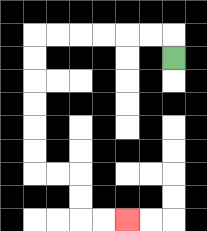{'start': '[7, 2]', 'end': '[5, 9]', 'path_directions': 'U,L,L,L,L,L,L,D,D,D,D,D,D,R,R,D,D,R,R', 'path_coordinates': '[[7, 2], [7, 1], [6, 1], [5, 1], [4, 1], [3, 1], [2, 1], [1, 1], [1, 2], [1, 3], [1, 4], [1, 5], [1, 6], [1, 7], [2, 7], [3, 7], [3, 8], [3, 9], [4, 9], [5, 9]]'}